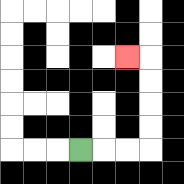{'start': '[3, 6]', 'end': '[5, 2]', 'path_directions': 'R,R,R,U,U,U,U,L', 'path_coordinates': '[[3, 6], [4, 6], [5, 6], [6, 6], [6, 5], [6, 4], [6, 3], [6, 2], [5, 2]]'}